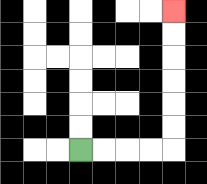{'start': '[3, 6]', 'end': '[7, 0]', 'path_directions': 'R,R,R,R,U,U,U,U,U,U', 'path_coordinates': '[[3, 6], [4, 6], [5, 6], [6, 6], [7, 6], [7, 5], [7, 4], [7, 3], [7, 2], [7, 1], [7, 0]]'}